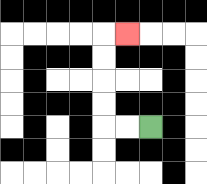{'start': '[6, 5]', 'end': '[5, 1]', 'path_directions': 'L,L,U,U,U,U,R', 'path_coordinates': '[[6, 5], [5, 5], [4, 5], [4, 4], [4, 3], [4, 2], [4, 1], [5, 1]]'}